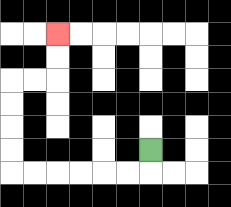{'start': '[6, 6]', 'end': '[2, 1]', 'path_directions': 'D,L,L,L,L,L,L,U,U,U,U,R,R,U,U', 'path_coordinates': '[[6, 6], [6, 7], [5, 7], [4, 7], [3, 7], [2, 7], [1, 7], [0, 7], [0, 6], [0, 5], [0, 4], [0, 3], [1, 3], [2, 3], [2, 2], [2, 1]]'}